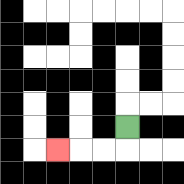{'start': '[5, 5]', 'end': '[2, 6]', 'path_directions': 'D,L,L,L', 'path_coordinates': '[[5, 5], [5, 6], [4, 6], [3, 6], [2, 6]]'}